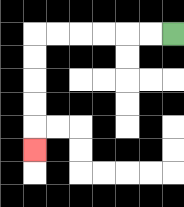{'start': '[7, 1]', 'end': '[1, 6]', 'path_directions': 'L,L,L,L,L,L,D,D,D,D,D', 'path_coordinates': '[[7, 1], [6, 1], [5, 1], [4, 1], [3, 1], [2, 1], [1, 1], [1, 2], [1, 3], [1, 4], [1, 5], [1, 6]]'}